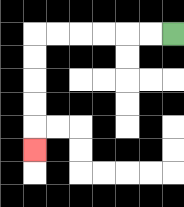{'start': '[7, 1]', 'end': '[1, 6]', 'path_directions': 'L,L,L,L,L,L,D,D,D,D,D', 'path_coordinates': '[[7, 1], [6, 1], [5, 1], [4, 1], [3, 1], [2, 1], [1, 1], [1, 2], [1, 3], [1, 4], [1, 5], [1, 6]]'}